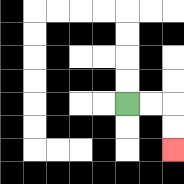{'start': '[5, 4]', 'end': '[7, 6]', 'path_directions': 'R,R,D,D', 'path_coordinates': '[[5, 4], [6, 4], [7, 4], [7, 5], [7, 6]]'}